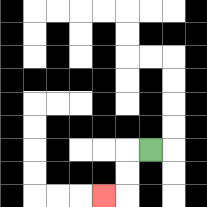{'start': '[6, 6]', 'end': '[4, 8]', 'path_directions': 'L,D,D,L', 'path_coordinates': '[[6, 6], [5, 6], [5, 7], [5, 8], [4, 8]]'}